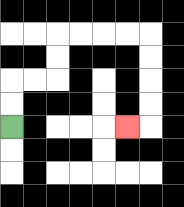{'start': '[0, 5]', 'end': '[5, 5]', 'path_directions': 'U,U,R,R,U,U,R,R,R,R,D,D,D,D,L', 'path_coordinates': '[[0, 5], [0, 4], [0, 3], [1, 3], [2, 3], [2, 2], [2, 1], [3, 1], [4, 1], [5, 1], [6, 1], [6, 2], [6, 3], [6, 4], [6, 5], [5, 5]]'}